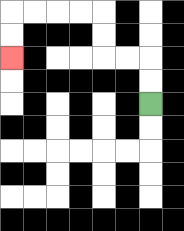{'start': '[6, 4]', 'end': '[0, 2]', 'path_directions': 'U,U,L,L,U,U,L,L,L,L,D,D', 'path_coordinates': '[[6, 4], [6, 3], [6, 2], [5, 2], [4, 2], [4, 1], [4, 0], [3, 0], [2, 0], [1, 0], [0, 0], [0, 1], [0, 2]]'}